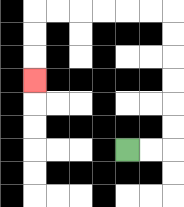{'start': '[5, 6]', 'end': '[1, 3]', 'path_directions': 'R,R,U,U,U,U,U,U,L,L,L,L,L,L,D,D,D', 'path_coordinates': '[[5, 6], [6, 6], [7, 6], [7, 5], [7, 4], [7, 3], [7, 2], [7, 1], [7, 0], [6, 0], [5, 0], [4, 0], [3, 0], [2, 0], [1, 0], [1, 1], [1, 2], [1, 3]]'}